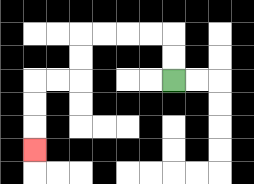{'start': '[7, 3]', 'end': '[1, 6]', 'path_directions': 'U,U,L,L,L,L,D,D,L,L,D,D,D', 'path_coordinates': '[[7, 3], [7, 2], [7, 1], [6, 1], [5, 1], [4, 1], [3, 1], [3, 2], [3, 3], [2, 3], [1, 3], [1, 4], [1, 5], [1, 6]]'}